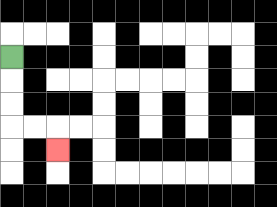{'start': '[0, 2]', 'end': '[2, 6]', 'path_directions': 'D,D,D,R,R,D', 'path_coordinates': '[[0, 2], [0, 3], [0, 4], [0, 5], [1, 5], [2, 5], [2, 6]]'}